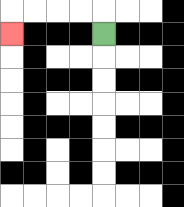{'start': '[4, 1]', 'end': '[0, 1]', 'path_directions': 'U,L,L,L,L,D', 'path_coordinates': '[[4, 1], [4, 0], [3, 0], [2, 0], [1, 0], [0, 0], [0, 1]]'}